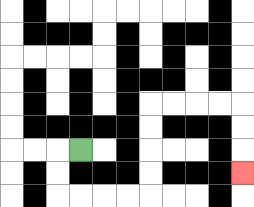{'start': '[3, 6]', 'end': '[10, 7]', 'path_directions': 'L,D,D,R,R,R,R,U,U,U,U,R,R,R,R,D,D,D', 'path_coordinates': '[[3, 6], [2, 6], [2, 7], [2, 8], [3, 8], [4, 8], [5, 8], [6, 8], [6, 7], [6, 6], [6, 5], [6, 4], [7, 4], [8, 4], [9, 4], [10, 4], [10, 5], [10, 6], [10, 7]]'}